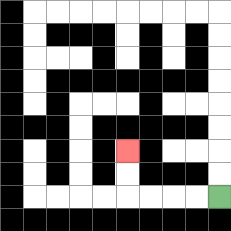{'start': '[9, 8]', 'end': '[5, 6]', 'path_directions': 'L,L,L,L,U,U', 'path_coordinates': '[[9, 8], [8, 8], [7, 8], [6, 8], [5, 8], [5, 7], [5, 6]]'}